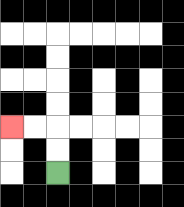{'start': '[2, 7]', 'end': '[0, 5]', 'path_directions': 'U,U,L,L', 'path_coordinates': '[[2, 7], [2, 6], [2, 5], [1, 5], [0, 5]]'}